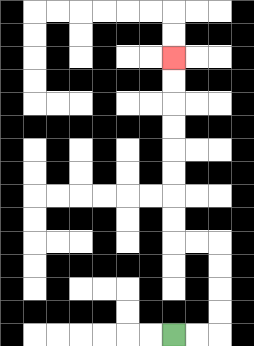{'start': '[7, 14]', 'end': '[7, 2]', 'path_directions': 'R,R,U,U,U,U,L,L,U,U,U,U,U,U,U,U', 'path_coordinates': '[[7, 14], [8, 14], [9, 14], [9, 13], [9, 12], [9, 11], [9, 10], [8, 10], [7, 10], [7, 9], [7, 8], [7, 7], [7, 6], [7, 5], [7, 4], [7, 3], [7, 2]]'}